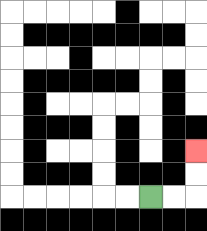{'start': '[6, 8]', 'end': '[8, 6]', 'path_directions': 'R,R,U,U', 'path_coordinates': '[[6, 8], [7, 8], [8, 8], [8, 7], [8, 6]]'}